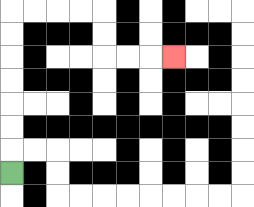{'start': '[0, 7]', 'end': '[7, 2]', 'path_directions': 'U,U,U,U,U,U,U,R,R,R,R,D,D,R,R,R', 'path_coordinates': '[[0, 7], [0, 6], [0, 5], [0, 4], [0, 3], [0, 2], [0, 1], [0, 0], [1, 0], [2, 0], [3, 0], [4, 0], [4, 1], [4, 2], [5, 2], [6, 2], [7, 2]]'}